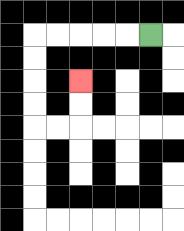{'start': '[6, 1]', 'end': '[3, 3]', 'path_directions': 'L,L,L,L,L,D,D,D,D,R,R,U,U', 'path_coordinates': '[[6, 1], [5, 1], [4, 1], [3, 1], [2, 1], [1, 1], [1, 2], [1, 3], [1, 4], [1, 5], [2, 5], [3, 5], [3, 4], [3, 3]]'}